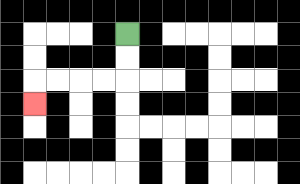{'start': '[5, 1]', 'end': '[1, 4]', 'path_directions': 'D,D,L,L,L,L,D', 'path_coordinates': '[[5, 1], [5, 2], [5, 3], [4, 3], [3, 3], [2, 3], [1, 3], [1, 4]]'}